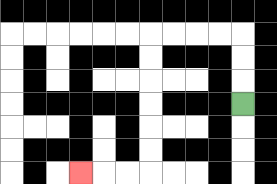{'start': '[10, 4]', 'end': '[3, 7]', 'path_directions': 'U,U,U,L,L,L,L,D,D,D,D,D,D,L,L,L', 'path_coordinates': '[[10, 4], [10, 3], [10, 2], [10, 1], [9, 1], [8, 1], [7, 1], [6, 1], [6, 2], [6, 3], [6, 4], [6, 5], [6, 6], [6, 7], [5, 7], [4, 7], [3, 7]]'}